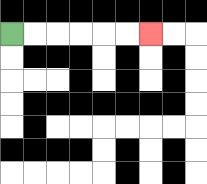{'start': '[0, 1]', 'end': '[6, 1]', 'path_directions': 'R,R,R,R,R,R', 'path_coordinates': '[[0, 1], [1, 1], [2, 1], [3, 1], [4, 1], [5, 1], [6, 1]]'}